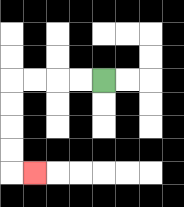{'start': '[4, 3]', 'end': '[1, 7]', 'path_directions': 'L,L,L,L,D,D,D,D,R', 'path_coordinates': '[[4, 3], [3, 3], [2, 3], [1, 3], [0, 3], [0, 4], [0, 5], [0, 6], [0, 7], [1, 7]]'}